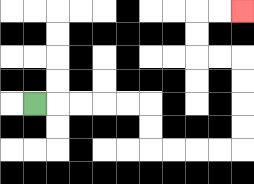{'start': '[1, 4]', 'end': '[10, 0]', 'path_directions': 'R,R,R,R,R,D,D,R,R,R,R,U,U,U,U,L,L,U,U,R,R', 'path_coordinates': '[[1, 4], [2, 4], [3, 4], [4, 4], [5, 4], [6, 4], [6, 5], [6, 6], [7, 6], [8, 6], [9, 6], [10, 6], [10, 5], [10, 4], [10, 3], [10, 2], [9, 2], [8, 2], [8, 1], [8, 0], [9, 0], [10, 0]]'}